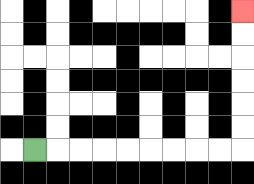{'start': '[1, 6]', 'end': '[10, 0]', 'path_directions': 'R,R,R,R,R,R,R,R,R,U,U,U,U,U,U', 'path_coordinates': '[[1, 6], [2, 6], [3, 6], [4, 6], [5, 6], [6, 6], [7, 6], [8, 6], [9, 6], [10, 6], [10, 5], [10, 4], [10, 3], [10, 2], [10, 1], [10, 0]]'}